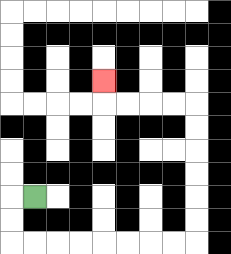{'start': '[1, 8]', 'end': '[4, 3]', 'path_directions': 'L,D,D,R,R,R,R,R,R,R,R,U,U,U,U,U,U,L,L,L,L,U', 'path_coordinates': '[[1, 8], [0, 8], [0, 9], [0, 10], [1, 10], [2, 10], [3, 10], [4, 10], [5, 10], [6, 10], [7, 10], [8, 10], [8, 9], [8, 8], [8, 7], [8, 6], [8, 5], [8, 4], [7, 4], [6, 4], [5, 4], [4, 4], [4, 3]]'}